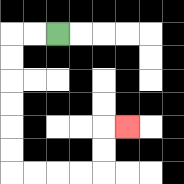{'start': '[2, 1]', 'end': '[5, 5]', 'path_directions': 'L,L,D,D,D,D,D,D,R,R,R,R,U,U,R', 'path_coordinates': '[[2, 1], [1, 1], [0, 1], [0, 2], [0, 3], [0, 4], [0, 5], [0, 6], [0, 7], [1, 7], [2, 7], [3, 7], [4, 7], [4, 6], [4, 5], [5, 5]]'}